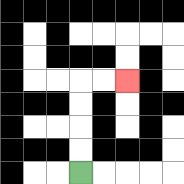{'start': '[3, 7]', 'end': '[5, 3]', 'path_directions': 'U,U,U,U,R,R', 'path_coordinates': '[[3, 7], [3, 6], [3, 5], [3, 4], [3, 3], [4, 3], [5, 3]]'}